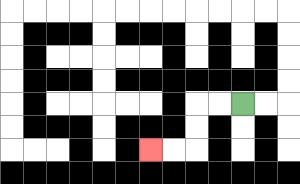{'start': '[10, 4]', 'end': '[6, 6]', 'path_directions': 'L,L,D,D,L,L', 'path_coordinates': '[[10, 4], [9, 4], [8, 4], [8, 5], [8, 6], [7, 6], [6, 6]]'}